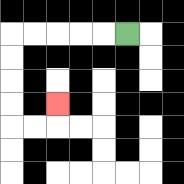{'start': '[5, 1]', 'end': '[2, 4]', 'path_directions': 'L,L,L,L,L,D,D,D,D,R,R,U', 'path_coordinates': '[[5, 1], [4, 1], [3, 1], [2, 1], [1, 1], [0, 1], [0, 2], [0, 3], [0, 4], [0, 5], [1, 5], [2, 5], [2, 4]]'}